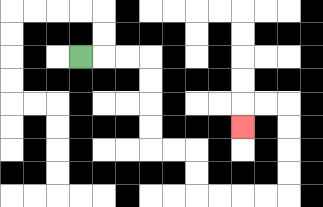{'start': '[3, 2]', 'end': '[10, 5]', 'path_directions': 'R,R,R,D,D,D,D,R,R,D,D,R,R,R,R,U,U,U,U,L,L,D', 'path_coordinates': '[[3, 2], [4, 2], [5, 2], [6, 2], [6, 3], [6, 4], [6, 5], [6, 6], [7, 6], [8, 6], [8, 7], [8, 8], [9, 8], [10, 8], [11, 8], [12, 8], [12, 7], [12, 6], [12, 5], [12, 4], [11, 4], [10, 4], [10, 5]]'}